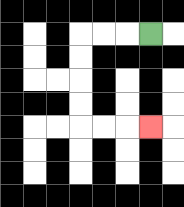{'start': '[6, 1]', 'end': '[6, 5]', 'path_directions': 'L,L,L,D,D,D,D,R,R,R', 'path_coordinates': '[[6, 1], [5, 1], [4, 1], [3, 1], [3, 2], [3, 3], [3, 4], [3, 5], [4, 5], [5, 5], [6, 5]]'}